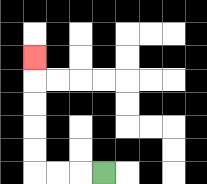{'start': '[4, 7]', 'end': '[1, 2]', 'path_directions': 'L,L,L,U,U,U,U,U', 'path_coordinates': '[[4, 7], [3, 7], [2, 7], [1, 7], [1, 6], [1, 5], [1, 4], [1, 3], [1, 2]]'}